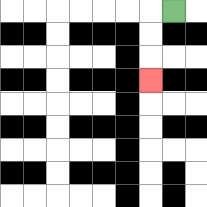{'start': '[7, 0]', 'end': '[6, 3]', 'path_directions': 'L,D,D,D', 'path_coordinates': '[[7, 0], [6, 0], [6, 1], [6, 2], [6, 3]]'}